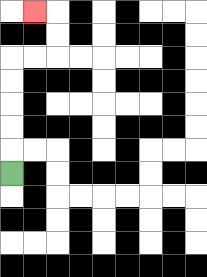{'start': '[0, 7]', 'end': '[1, 0]', 'path_directions': 'U,U,U,U,U,R,R,U,U,L', 'path_coordinates': '[[0, 7], [0, 6], [0, 5], [0, 4], [0, 3], [0, 2], [1, 2], [2, 2], [2, 1], [2, 0], [1, 0]]'}